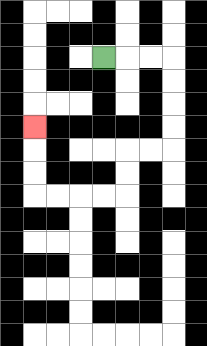{'start': '[4, 2]', 'end': '[1, 5]', 'path_directions': 'R,R,R,D,D,D,D,L,L,D,D,L,L,L,L,U,U,U', 'path_coordinates': '[[4, 2], [5, 2], [6, 2], [7, 2], [7, 3], [7, 4], [7, 5], [7, 6], [6, 6], [5, 6], [5, 7], [5, 8], [4, 8], [3, 8], [2, 8], [1, 8], [1, 7], [1, 6], [1, 5]]'}